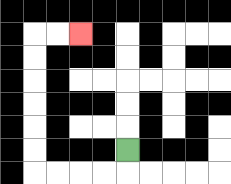{'start': '[5, 6]', 'end': '[3, 1]', 'path_directions': 'D,L,L,L,L,U,U,U,U,U,U,R,R', 'path_coordinates': '[[5, 6], [5, 7], [4, 7], [3, 7], [2, 7], [1, 7], [1, 6], [1, 5], [1, 4], [1, 3], [1, 2], [1, 1], [2, 1], [3, 1]]'}